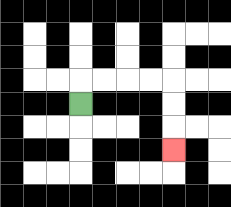{'start': '[3, 4]', 'end': '[7, 6]', 'path_directions': 'U,R,R,R,R,D,D,D', 'path_coordinates': '[[3, 4], [3, 3], [4, 3], [5, 3], [6, 3], [7, 3], [7, 4], [7, 5], [7, 6]]'}